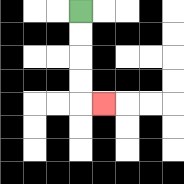{'start': '[3, 0]', 'end': '[4, 4]', 'path_directions': 'D,D,D,D,R', 'path_coordinates': '[[3, 0], [3, 1], [3, 2], [3, 3], [3, 4], [4, 4]]'}